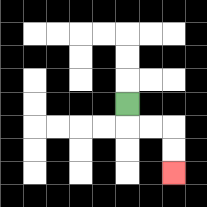{'start': '[5, 4]', 'end': '[7, 7]', 'path_directions': 'D,R,R,D,D', 'path_coordinates': '[[5, 4], [5, 5], [6, 5], [7, 5], [7, 6], [7, 7]]'}